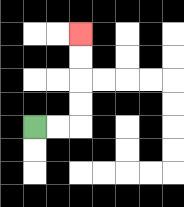{'start': '[1, 5]', 'end': '[3, 1]', 'path_directions': 'R,R,U,U,U,U', 'path_coordinates': '[[1, 5], [2, 5], [3, 5], [3, 4], [3, 3], [3, 2], [3, 1]]'}